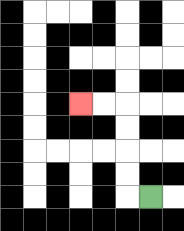{'start': '[6, 8]', 'end': '[3, 4]', 'path_directions': 'L,U,U,U,U,L,L', 'path_coordinates': '[[6, 8], [5, 8], [5, 7], [5, 6], [5, 5], [5, 4], [4, 4], [3, 4]]'}